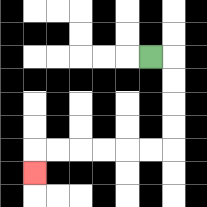{'start': '[6, 2]', 'end': '[1, 7]', 'path_directions': 'R,D,D,D,D,L,L,L,L,L,L,D', 'path_coordinates': '[[6, 2], [7, 2], [7, 3], [7, 4], [7, 5], [7, 6], [6, 6], [5, 6], [4, 6], [3, 6], [2, 6], [1, 6], [1, 7]]'}